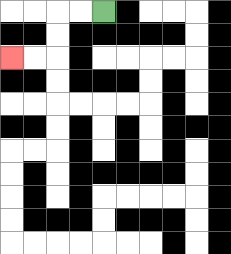{'start': '[4, 0]', 'end': '[0, 2]', 'path_directions': 'L,L,D,D,L,L', 'path_coordinates': '[[4, 0], [3, 0], [2, 0], [2, 1], [2, 2], [1, 2], [0, 2]]'}